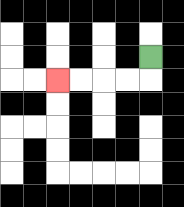{'start': '[6, 2]', 'end': '[2, 3]', 'path_directions': 'D,L,L,L,L', 'path_coordinates': '[[6, 2], [6, 3], [5, 3], [4, 3], [3, 3], [2, 3]]'}